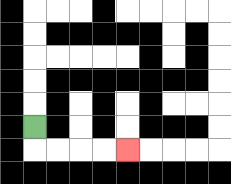{'start': '[1, 5]', 'end': '[5, 6]', 'path_directions': 'D,R,R,R,R', 'path_coordinates': '[[1, 5], [1, 6], [2, 6], [3, 6], [4, 6], [5, 6]]'}